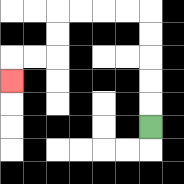{'start': '[6, 5]', 'end': '[0, 3]', 'path_directions': 'U,U,U,U,U,L,L,L,L,D,D,L,L,D', 'path_coordinates': '[[6, 5], [6, 4], [6, 3], [6, 2], [6, 1], [6, 0], [5, 0], [4, 0], [3, 0], [2, 0], [2, 1], [2, 2], [1, 2], [0, 2], [0, 3]]'}